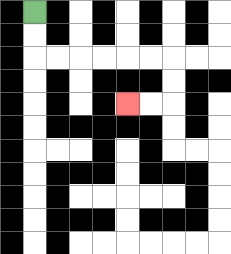{'start': '[1, 0]', 'end': '[5, 4]', 'path_directions': 'D,D,R,R,R,R,R,R,D,D,L,L', 'path_coordinates': '[[1, 0], [1, 1], [1, 2], [2, 2], [3, 2], [4, 2], [5, 2], [6, 2], [7, 2], [7, 3], [7, 4], [6, 4], [5, 4]]'}